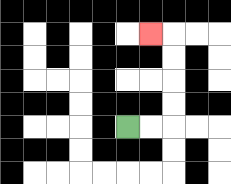{'start': '[5, 5]', 'end': '[6, 1]', 'path_directions': 'R,R,U,U,U,U,L', 'path_coordinates': '[[5, 5], [6, 5], [7, 5], [7, 4], [7, 3], [7, 2], [7, 1], [6, 1]]'}